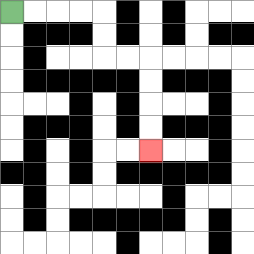{'start': '[0, 0]', 'end': '[6, 6]', 'path_directions': 'R,R,R,R,D,D,R,R,D,D,D,D', 'path_coordinates': '[[0, 0], [1, 0], [2, 0], [3, 0], [4, 0], [4, 1], [4, 2], [5, 2], [6, 2], [6, 3], [6, 4], [6, 5], [6, 6]]'}